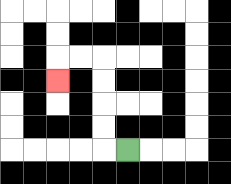{'start': '[5, 6]', 'end': '[2, 3]', 'path_directions': 'L,U,U,U,U,L,L,D', 'path_coordinates': '[[5, 6], [4, 6], [4, 5], [4, 4], [4, 3], [4, 2], [3, 2], [2, 2], [2, 3]]'}